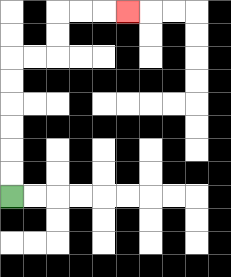{'start': '[0, 8]', 'end': '[5, 0]', 'path_directions': 'U,U,U,U,U,U,R,R,U,U,R,R,R', 'path_coordinates': '[[0, 8], [0, 7], [0, 6], [0, 5], [0, 4], [0, 3], [0, 2], [1, 2], [2, 2], [2, 1], [2, 0], [3, 0], [4, 0], [5, 0]]'}